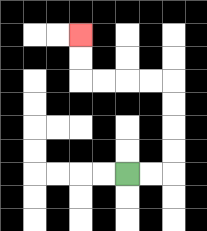{'start': '[5, 7]', 'end': '[3, 1]', 'path_directions': 'R,R,U,U,U,U,L,L,L,L,U,U', 'path_coordinates': '[[5, 7], [6, 7], [7, 7], [7, 6], [7, 5], [7, 4], [7, 3], [6, 3], [5, 3], [4, 3], [3, 3], [3, 2], [3, 1]]'}